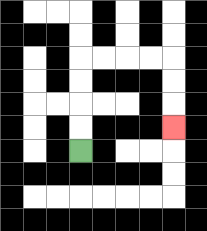{'start': '[3, 6]', 'end': '[7, 5]', 'path_directions': 'U,U,U,U,R,R,R,R,D,D,D', 'path_coordinates': '[[3, 6], [3, 5], [3, 4], [3, 3], [3, 2], [4, 2], [5, 2], [6, 2], [7, 2], [7, 3], [7, 4], [7, 5]]'}